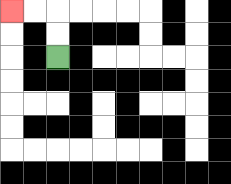{'start': '[2, 2]', 'end': '[0, 0]', 'path_directions': 'U,U,L,L', 'path_coordinates': '[[2, 2], [2, 1], [2, 0], [1, 0], [0, 0]]'}